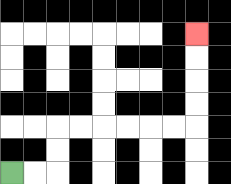{'start': '[0, 7]', 'end': '[8, 1]', 'path_directions': 'R,R,U,U,R,R,R,R,R,R,U,U,U,U', 'path_coordinates': '[[0, 7], [1, 7], [2, 7], [2, 6], [2, 5], [3, 5], [4, 5], [5, 5], [6, 5], [7, 5], [8, 5], [8, 4], [8, 3], [8, 2], [8, 1]]'}